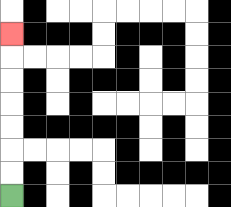{'start': '[0, 8]', 'end': '[0, 1]', 'path_directions': 'U,U,U,U,U,U,U', 'path_coordinates': '[[0, 8], [0, 7], [0, 6], [0, 5], [0, 4], [0, 3], [0, 2], [0, 1]]'}